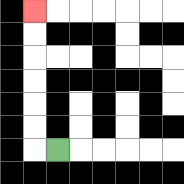{'start': '[2, 6]', 'end': '[1, 0]', 'path_directions': 'L,U,U,U,U,U,U', 'path_coordinates': '[[2, 6], [1, 6], [1, 5], [1, 4], [1, 3], [1, 2], [1, 1], [1, 0]]'}